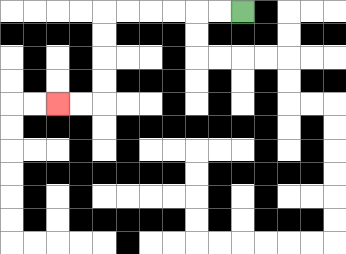{'start': '[10, 0]', 'end': '[2, 4]', 'path_directions': 'L,L,L,L,L,L,D,D,D,D,L,L', 'path_coordinates': '[[10, 0], [9, 0], [8, 0], [7, 0], [6, 0], [5, 0], [4, 0], [4, 1], [4, 2], [4, 3], [4, 4], [3, 4], [2, 4]]'}